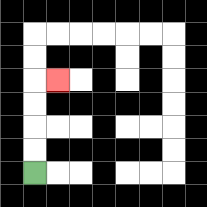{'start': '[1, 7]', 'end': '[2, 3]', 'path_directions': 'U,U,U,U,R', 'path_coordinates': '[[1, 7], [1, 6], [1, 5], [1, 4], [1, 3], [2, 3]]'}